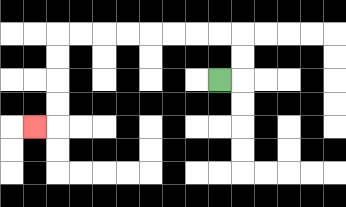{'start': '[9, 3]', 'end': '[1, 5]', 'path_directions': 'R,U,U,L,L,L,L,L,L,L,L,D,D,D,D,L', 'path_coordinates': '[[9, 3], [10, 3], [10, 2], [10, 1], [9, 1], [8, 1], [7, 1], [6, 1], [5, 1], [4, 1], [3, 1], [2, 1], [2, 2], [2, 3], [2, 4], [2, 5], [1, 5]]'}